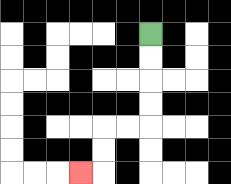{'start': '[6, 1]', 'end': '[3, 7]', 'path_directions': 'D,D,D,D,L,L,D,D,L', 'path_coordinates': '[[6, 1], [6, 2], [6, 3], [6, 4], [6, 5], [5, 5], [4, 5], [4, 6], [4, 7], [3, 7]]'}